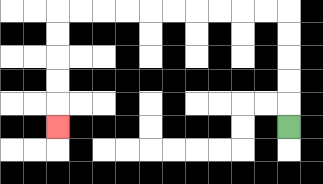{'start': '[12, 5]', 'end': '[2, 5]', 'path_directions': 'U,U,U,U,U,L,L,L,L,L,L,L,L,L,L,D,D,D,D,D', 'path_coordinates': '[[12, 5], [12, 4], [12, 3], [12, 2], [12, 1], [12, 0], [11, 0], [10, 0], [9, 0], [8, 0], [7, 0], [6, 0], [5, 0], [4, 0], [3, 0], [2, 0], [2, 1], [2, 2], [2, 3], [2, 4], [2, 5]]'}